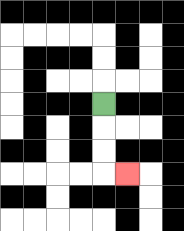{'start': '[4, 4]', 'end': '[5, 7]', 'path_directions': 'D,D,D,R', 'path_coordinates': '[[4, 4], [4, 5], [4, 6], [4, 7], [5, 7]]'}